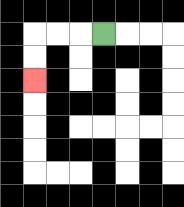{'start': '[4, 1]', 'end': '[1, 3]', 'path_directions': 'L,L,L,D,D', 'path_coordinates': '[[4, 1], [3, 1], [2, 1], [1, 1], [1, 2], [1, 3]]'}